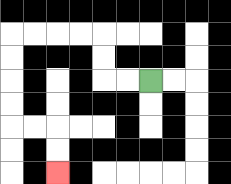{'start': '[6, 3]', 'end': '[2, 7]', 'path_directions': 'L,L,U,U,L,L,L,L,D,D,D,D,R,R,D,D', 'path_coordinates': '[[6, 3], [5, 3], [4, 3], [4, 2], [4, 1], [3, 1], [2, 1], [1, 1], [0, 1], [0, 2], [0, 3], [0, 4], [0, 5], [1, 5], [2, 5], [2, 6], [2, 7]]'}